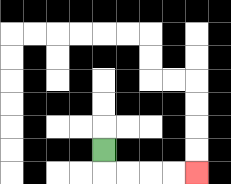{'start': '[4, 6]', 'end': '[8, 7]', 'path_directions': 'D,R,R,R,R', 'path_coordinates': '[[4, 6], [4, 7], [5, 7], [6, 7], [7, 7], [8, 7]]'}